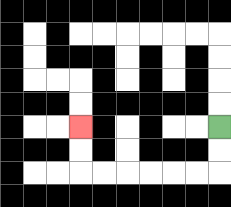{'start': '[9, 5]', 'end': '[3, 5]', 'path_directions': 'D,D,L,L,L,L,L,L,U,U', 'path_coordinates': '[[9, 5], [9, 6], [9, 7], [8, 7], [7, 7], [6, 7], [5, 7], [4, 7], [3, 7], [3, 6], [3, 5]]'}